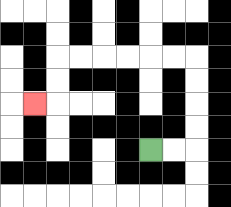{'start': '[6, 6]', 'end': '[1, 4]', 'path_directions': 'R,R,U,U,U,U,L,L,L,L,L,L,D,D,L', 'path_coordinates': '[[6, 6], [7, 6], [8, 6], [8, 5], [8, 4], [8, 3], [8, 2], [7, 2], [6, 2], [5, 2], [4, 2], [3, 2], [2, 2], [2, 3], [2, 4], [1, 4]]'}